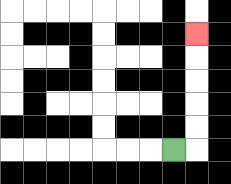{'start': '[7, 6]', 'end': '[8, 1]', 'path_directions': 'R,U,U,U,U,U', 'path_coordinates': '[[7, 6], [8, 6], [8, 5], [8, 4], [8, 3], [8, 2], [8, 1]]'}